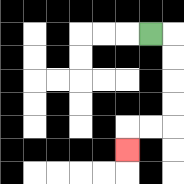{'start': '[6, 1]', 'end': '[5, 6]', 'path_directions': 'R,D,D,D,D,L,L,D', 'path_coordinates': '[[6, 1], [7, 1], [7, 2], [7, 3], [7, 4], [7, 5], [6, 5], [5, 5], [5, 6]]'}